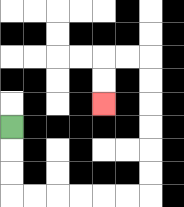{'start': '[0, 5]', 'end': '[4, 4]', 'path_directions': 'D,D,D,R,R,R,R,R,R,U,U,U,U,U,U,L,L,D,D', 'path_coordinates': '[[0, 5], [0, 6], [0, 7], [0, 8], [1, 8], [2, 8], [3, 8], [4, 8], [5, 8], [6, 8], [6, 7], [6, 6], [6, 5], [6, 4], [6, 3], [6, 2], [5, 2], [4, 2], [4, 3], [4, 4]]'}